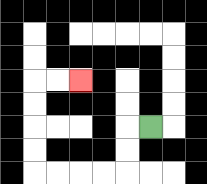{'start': '[6, 5]', 'end': '[3, 3]', 'path_directions': 'L,D,D,L,L,L,L,U,U,U,U,R,R', 'path_coordinates': '[[6, 5], [5, 5], [5, 6], [5, 7], [4, 7], [3, 7], [2, 7], [1, 7], [1, 6], [1, 5], [1, 4], [1, 3], [2, 3], [3, 3]]'}